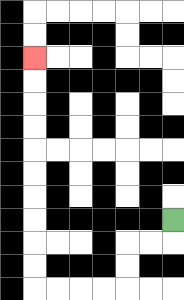{'start': '[7, 9]', 'end': '[1, 2]', 'path_directions': 'D,L,L,D,D,L,L,L,L,U,U,U,U,U,U,U,U,U,U', 'path_coordinates': '[[7, 9], [7, 10], [6, 10], [5, 10], [5, 11], [5, 12], [4, 12], [3, 12], [2, 12], [1, 12], [1, 11], [1, 10], [1, 9], [1, 8], [1, 7], [1, 6], [1, 5], [1, 4], [1, 3], [1, 2]]'}